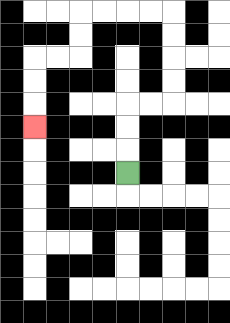{'start': '[5, 7]', 'end': '[1, 5]', 'path_directions': 'U,U,U,R,R,U,U,U,U,L,L,L,L,D,D,L,L,D,D,D', 'path_coordinates': '[[5, 7], [5, 6], [5, 5], [5, 4], [6, 4], [7, 4], [7, 3], [7, 2], [7, 1], [7, 0], [6, 0], [5, 0], [4, 0], [3, 0], [3, 1], [3, 2], [2, 2], [1, 2], [1, 3], [1, 4], [1, 5]]'}